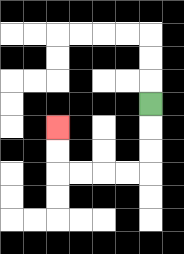{'start': '[6, 4]', 'end': '[2, 5]', 'path_directions': 'D,D,D,L,L,L,L,U,U', 'path_coordinates': '[[6, 4], [6, 5], [6, 6], [6, 7], [5, 7], [4, 7], [3, 7], [2, 7], [2, 6], [2, 5]]'}